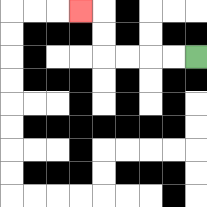{'start': '[8, 2]', 'end': '[3, 0]', 'path_directions': 'L,L,L,L,U,U,L', 'path_coordinates': '[[8, 2], [7, 2], [6, 2], [5, 2], [4, 2], [4, 1], [4, 0], [3, 0]]'}